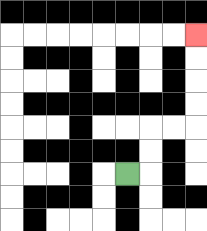{'start': '[5, 7]', 'end': '[8, 1]', 'path_directions': 'R,U,U,R,R,U,U,U,U', 'path_coordinates': '[[5, 7], [6, 7], [6, 6], [6, 5], [7, 5], [8, 5], [8, 4], [8, 3], [8, 2], [8, 1]]'}